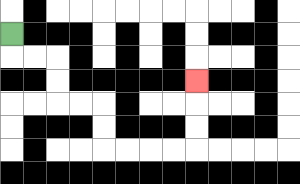{'start': '[0, 1]', 'end': '[8, 3]', 'path_directions': 'D,R,R,D,D,R,R,D,D,R,R,R,R,U,U,U', 'path_coordinates': '[[0, 1], [0, 2], [1, 2], [2, 2], [2, 3], [2, 4], [3, 4], [4, 4], [4, 5], [4, 6], [5, 6], [6, 6], [7, 6], [8, 6], [8, 5], [8, 4], [8, 3]]'}